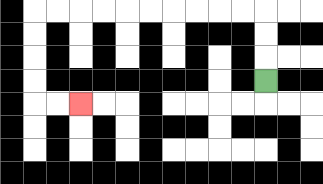{'start': '[11, 3]', 'end': '[3, 4]', 'path_directions': 'U,U,U,L,L,L,L,L,L,L,L,L,L,D,D,D,D,R,R', 'path_coordinates': '[[11, 3], [11, 2], [11, 1], [11, 0], [10, 0], [9, 0], [8, 0], [7, 0], [6, 0], [5, 0], [4, 0], [3, 0], [2, 0], [1, 0], [1, 1], [1, 2], [1, 3], [1, 4], [2, 4], [3, 4]]'}